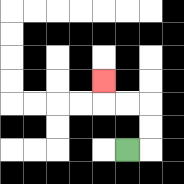{'start': '[5, 6]', 'end': '[4, 3]', 'path_directions': 'R,U,U,L,L,U', 'path_coordinates': '[[5, 6], [6, 6], [6, 5], [6, 4], [5, 4], [4, 4], [4, 3]]'}